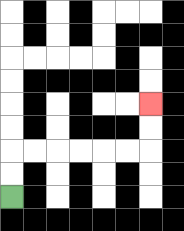{'start': '[0, 8]', 'end': '[6, 4]', 'path_directions': 'U,U,R,R,R,R,R,R,U,U', 'path_coordinates': '[[0, 8], [0, 7], [0, 6], [1, 6], [2, 6], [3, 6], [4, 6], [5, 6], [6, 6], [6, 5], [6, 4]]'}